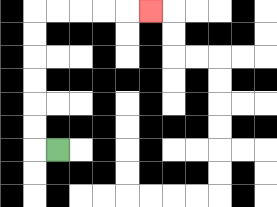{'start': '[2, 6]', 'end': '[6, 0]', 'path_directions': 'L,U,U,U,U,U,U,R,R,R,R,R', 'path_coordinates': '[[2, 6], [1, 6], [1, 5], [1, 4], [1, 3], [1, 2], [1, 1], [1, 0], [2, 0], [3, 0], [4, 0], [5, 0], [6, 0]]'}